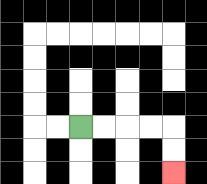{'start': '[3, 5]', 'end': '[7, 7]', 'path_directions': 'R,R,R,R,D,D', 'path_coordinates': '[[3, 5], [4, 5], [5, 5], [6, 5], [7, 5], [7, 6], [7, 7]]'}